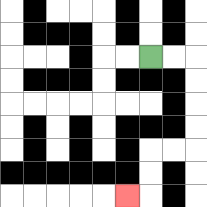{'start': '[6, 2]', 'end': '[5, 8]', 'path_directions': 'R,R,D,D,D,D,L,L,D,D,L', 'path_coordinates': '[[6, 2], [7, 2], [8, 2], [8, 3], [8, 4], [8, 5], [8, 6], [7, 6], [6, 6], [6, 7], [6, 8], [5, 8]]'}